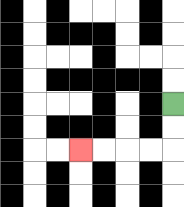{'start': '[7, 4]', 'end': '[3, 6]', 'path_directions': 'D,D,L,L,L,L', 'path_coordinates': '[[7, 4], [7, 5], [7, 6], [6, 6], [5, 6], [4, 6], [3, 6]]'}